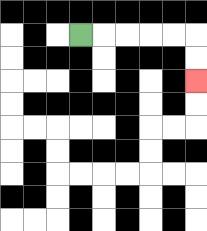{'start': '[3, 1]', 'end': '[8, 3]', 'path_directions': 'R,R,R,R,R,D,D', 'path_coordinates': '[[3, 1], [4, 1], [5, 1], [6, 1], [7, 1], [8, 1], [8, 2], [8, 3]]'}